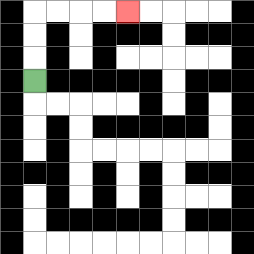{'start': '[1, 3]', 'end': '[5, 0]', 'path_directions': 'U,U,U,R,R,R,R', 'path_coordinates': '[[1, 3], [1, 2], [1, 1], [1, 0], [2, 0], [3, 0], [4, 0], [5, 0]]'}